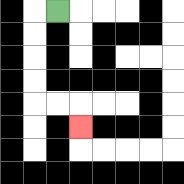{'start': '[2, 0]', 'end': '[3, 5]', 'path_directions': 'L,D,D,D,D,R,R,D', 'path_coordinates': '[[2, 0], [1, 0], [1, 1], [1, 2], [1, 3], [1, 4], [2, 4], [3, 4], [3, 5]]'}